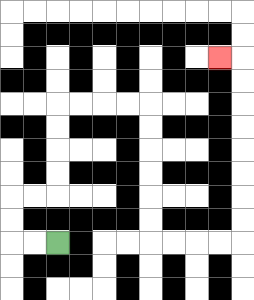{'start': '[2, 10]', 'end': '[9, 2]', 'path_directions': 'L,L,U,U,R,R,U,U,U,U,R,R,R,R,D,D,D,D,D,D,R,R,R,R,U,U,U,U,U,U,U,U,L', 'path_coordinates': '[[2, 10], [1, 10], [0, 10], [0, 9], [0, 8], [1, 8], [2, 8], [2, 7], [2, 6], [2, 5], [2, 4], [3, 4], [4, 4], [5, 4], [6, 4], [6, 5], [6, 6], [6, 7], [6, 8], [6, 9], [6, 10], [7, 10], [8, 10], [9, 10], [10, 10], [10, 9], [10, 8], [10, 7], [10, 6], [10, 5], [10, 4], [10, 3], [10, 2], [9, 2]]'}